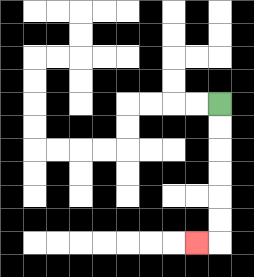{'start': '[9, 4]', 'end': '[8, 10]', 'path_directions': 'D,D,D,D,D,D,L', 'path_coordinates': '[[9, 4], [9, 5], [9, 6], [9, 7], [9, 8], [9, 9], [9, 10], [8, 10]]'}